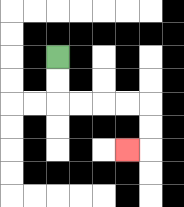{'start': '[2, 2]', 'end': '[5, 6]', 'path_directions': 'D,D,R,R,R,R,D,D,L', 'path_coordinates': '[[2, 2], [2, 3], [2, 4], [3, 4], [4, 4], [5, 4], [6, 4], [6, 5], [6, 6], [5, 6]]'}